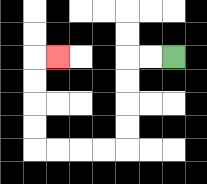{'start': '[7, 2]', 'end': '[2, 2]', 'path_directions': 'L,L,D,D,D,D,L,L,L,L,U,U,U,U,R', 'path_coordinates': '[[7, 2], [6, 2], [5, 2], [5, 3], [5, 4], [5, 5], [5, 6], [4, 6], [3, 6], [2, 6], [1, 6], [1, 5], [1, 4], [1, 3], [1, 2], [2, 2]]'}